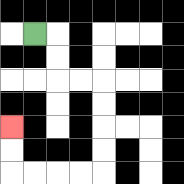{'start': '[1, 1]', 'end': '[0, 5]', 'path_directions': 'R,D,D,R,R,D,D,D,D,L,L,L,L,U,U', 'path_coordinates': '[[1, 1], [2, 1], [2, 2], [2, 3], [3, 3], [4, 3], [4, 4], [4, 5], [4, 6], [4, 7], [3, 7], [2, 7], [1, 7], [0, 7], [0, 6], [0, 5]]'}